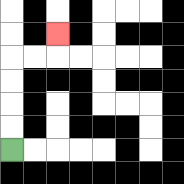{'start': '[0, 6]', 'end': '[2, 1]', 'path_directions': 'U,U,U,U,R,R,U', 'path_coordinates': '[[0, 6], [0, 5], [0, 4], [0, 3], [0, 2], [1, 2], [2, 2], [2, 1]]'}